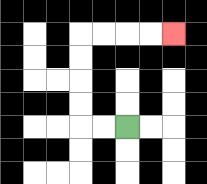{'start': '[5, 5]', 'end': '[7, 1]', 'path_directions': 'L,L,U,U,U,U,R,R,R,R', 'path_coordinates': '[[5, 5], [4, 5], [3, 5], [3, 4], [3, 3], [3, 2], [3, 1], [4, 1], [5, 1], [6, 1], [7, 1]]'}